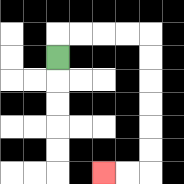{'start': '[2, 2]', 'end': '[4, 7]', 'path_directions': 'U,R,R,R,R,D,D,D,D,D,D,L,L', 'path_coordinates': '[[2, 2], [2, 1], [3, 1], [4, 1], [5, 1], [6, 1], [6, 2], [6, 3], [6, 4], [6, 5], [6, 6], [6, 7], [5, 7], [4, 7]]'}